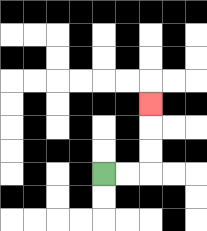{'start': '[4, 7]', 'end': '[6, 4]', 'path_directions': 'R,R,U,U,U', 'path_coordinates': '[[4, 7], [5, 7], [6, 7], [6, 6], [6, 5], [6, 4]]'}